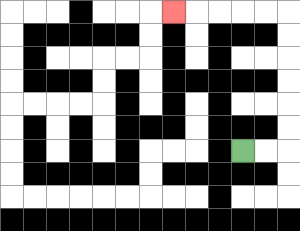{'start': '[10, 6]', 'end': '[7, 0]', 'path_directions': 'R,R,U,U,U,U,U,U,L,L,L,L,L', 'path_coordinates': '[[10, 6], [11, 6], [12, 6], [12, 5], [12, 4], [12, 3], [12, 2], [12, 1], [12, 0], [11, 0], [10, 0], [9, 0], [8, 0], [7, 0]]'}